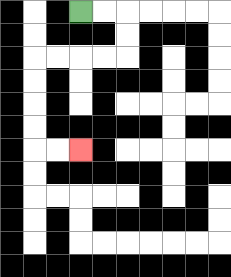{'start': '[3, 0]', 'end': '[3, 6]', 'path_directions': 'R,R,D,D,L,L,L,L,D,D,D,D,R,R', 'path_coordinates': '[[3, 0], [4, 0], [5, 0], [5, 1], [5, 2], [4, 2], [3, 2], [2, 2], [1, 2], [1, 3], [1, 4], [1, 5], [1, 6], [2, 6], [3, 6]]'}